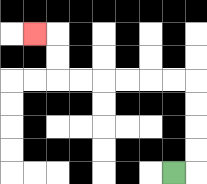{'start': '[7, 7]', 'end': '[1, 1]', 'path_directions': 'R,U,U,U,U,L,L,L,L,L,L,U,U,L', 'path_coordinates': '[[7, 7], [8, 7], [8, 6], [8, 5], [8, 4], [8, 3], [7, 3], [6, 3], [5, 3], [4, 3], [3, 3], [2, 3], [2, 2], [2, 1], [1, 1]]'}